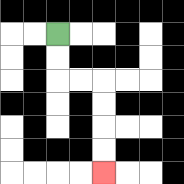{'start': '[2, 1]', 'end': '[4, 7]', 'path_directions': 'D,D,R,R,D,D,D,D', 'path_coordinates': '[[2, 1], [2, 2], [2, 3], [3, 3], [4, 3], [4, 4], [4, 5], [4, 6], [4, 7]]'}